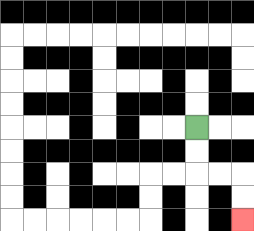{'start': '[8, 5]', 'end': '[10, 9]', 'path_directions': 'D,D,R,R,D,D', 'path_coordinates': '[[8, 5], [8, 6], [8, 7], [9, 7], [10, 7], [10, 8], [10, 9]]'}